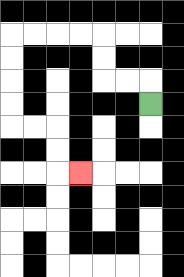{'start': '[6, 4]', 'end': '[3, 7]', 'path_directions': 'U,L,L,U,U,L,L,L,L,D,D,D,D,R,R,D,D,R', 'path_coordinates': '[[6, 4], [6, 3], [5, 3], [4, 3], [4, 2], [4, 1], [3, 1], [2, 1], [1, 1], [0, 1], [0, 2], [0, 3], [0, 4], [0, 5], [1, 5], [2, 5], [2, 6], [2, 7], [3, 7]]'}